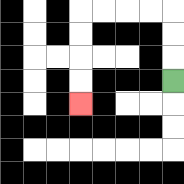{'start': '[7, 3]', 'end': '[3, 4]', 'path_directions': 'U,U,U,L,L,L,L,D,D,D,D', 'path_coordinates': '[[7, 3], [7, 2], [7, 1], [7, 0], [6, 0], [5, 0], [4, 0], [3, 0], [3, 1], [3, 2], [3, 3], [3, 4]]'}